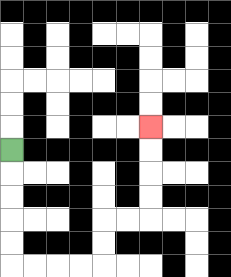{'start': '[0, 6]', 'end': '[6, 5]', 'path_directions': 'D,D,D,D,D,R,R,R,R,U,U,R,R,U,U,U,U', 'path_coordinates': '[[0, 6], [0, 7], [0, 8], [0, 9], [0, 10], [0, 11], [1, 11], [2, 11], [3, 11], [4, 11], [4, 10], [4, 9], [5, 9], [6, 9], [6, 8], [6, 7], [6, 6], [6, 5]]'}